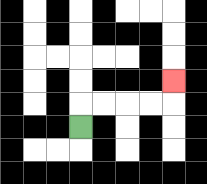{'start': '[3, 5]', 'end': '[7, 3]', 'path_directions': 'U,R,R,R,R,U', 'path_coordinates': '[[3, 5], [3, 4], [4, 4], [5, 4], [6, 4], [7, 4], [7, 3]]'}